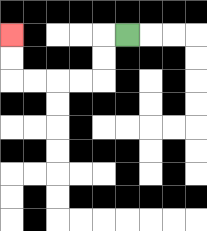{'start': '[5, 1]', 'end': '[0, 1]', 'path_directions': 'L,D,D,L,L,L,L,U,U', 'path_coordinates': '[[5, 1], [4, 1], [4, 2], [4, 3], [3, 3], [2, 3], [1, 3], [0, 3], [0, 2], [0, 1]]'}